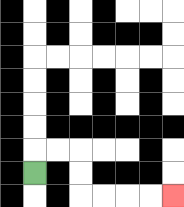{'start': '[1, 7]', 'end': '[7, 8]', 'path_directions': 'U,R,R,D,D,R,R,R,R', 'path_coordinates': '[[1, 7], [1, 6], [2, 6], [3, 6], [3, 7], [3, 8], [4, 8], [5, 8], [6, 8], [7, 8]]'}